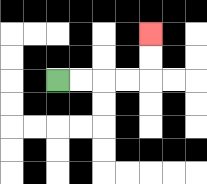{'start': '[2, 3]', 'end': '[6, 1]', 'path_directions': 'R,R,R,R,U,U', 'path_coordinates': '[[2, 3], [3, 3], [4, 3], [5, 3], [6, 3], [6, 2], [6, 1]]'}